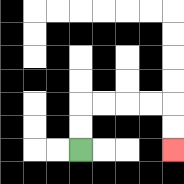{'start': '[3, 6]', 'end': '[7, 6]', 'path_directions': 'U,U,R,R,R,R,D,D', 'path_coordinates': '[[3, 6], [3, 5], [3, 4], [4, 4], [5, 4], [6, 4], [7, 4], [7, 5], [7, 6]]'}